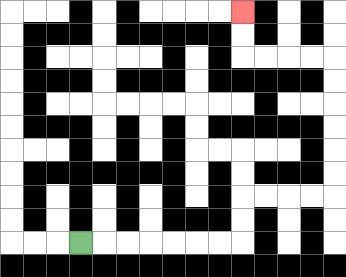{'start': '[3, 10]', 'end': '[10, 0]', 'path_directions': 'R,R,R,R,R,R,R,U,U,R,R,R,R,U,U,U,U,U,U,L,L,L,L,U,U', 'path_coordinates': '[[3, 10], [4, 10], [5, 10], [6, 10], [7, 10], [8, 10], [9, 10], [10, 10], [10, 9], [10, 8], [11, 8], [12, 8], [13, 8], [14, 8], [14, 7], [14, 6], [14, 5], [14, 4], [14, 3], [14, 2], [13, 2], [12, 2], [11, 2], [10, 2], [10, 1], [10, 0]]'}